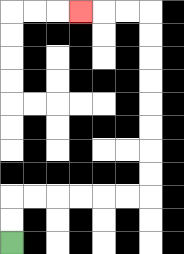{'start': '[0, 10]', 'end': '[3, 0]', 'path_directions': 'U,U,R,R,R,R,R,R,U,U,U,U,U,U,U,U,L,L,L', 'path_coordinates': '[[0, 10], [0, 9], [0, 8], [1, 8], [2, 8], [3, 8], [4, 8], [5, 8], [6, 8], [6, 7], [6, 6], [6, 5], [6, 4], [6, 3], [6, 2], [6, 1], [6, 0], [5, 0], [4, 0], [3, 0]]'}